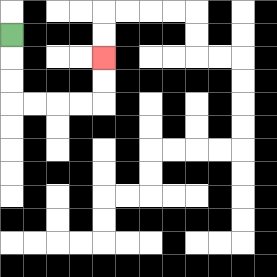{'start': '[0, 1]', 'end': '[4, 2]', 'path_directions': 'D,D,D,R,R,R,R,U,U', 'path_coordinates': '[[0, 1], [0, 2], [0, 3], [0, 4], [1, 4], [2, 4], [3, 4], [4, 4], [4, 3], [4, 2]]'}